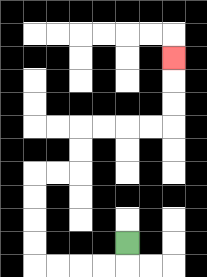{'start': '[5, 10]', 'end': '[7, 2]', 'path_directions': 'D,L,L,L,L,U,U,U,U,R,R,U,U,R,R,R,R,U,U,U', 'path_coordinates': '[[5, 10], [5, 11], [4, 11], [3, 11], [2, 11], [1, 11], [1, 10], [1, 9], [1, 8], [1, 7], [2, 7], [3, 7], [3, 6], [3, 5], [4, 5], [5, 5], [6, 5], [7, 5], [7, 4], [7, 3], [7, 2]]'}